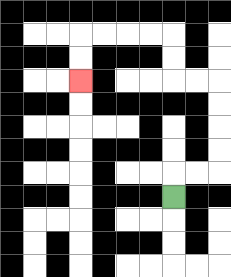{'start': '[7, 8]', 'end': '[3, 3]', 'path_directions': 'U,R,R,U,U,U,U,L,L,U,U,L,L,L,L,D,D', 'path_coordinates': '[[7, 8], [7, 7], [8, 7], [9, 7], [9, 6], [9, 5], [9, 4], [9, 3], [8, 3], [7, 3], [7, 2], [7, 1], [6, 1], [5, 1], [4, 1], [3, 1], [3, 2], [3, 3]]'}